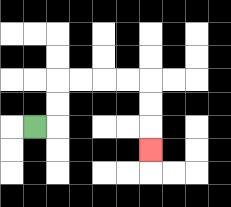{'start': '[1, 5]', 'end': '[6, 6]', 'path_directions': 'R,U,U,R,R,R,R,D,D,D', 'path_coordinates': '[[1, 5], [2, 5], [2, 4], [2, 3], [3, 3], [4, 3], [5, 3], [6, 3], [6, 4], [6, 5], [6, 6]]'}